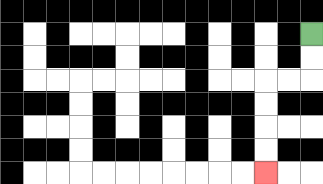{'start': '[13, 1]', 'end': '[11, 7]', 'path_directions': 'D,D,L,L,D,D,D,D', 'path_coordinates': '[[13, 1], [13, 2], [13, 3], [12, 3], [11, 3], [11, 4], [11, 5], [11, 6], [11, 7]]'}